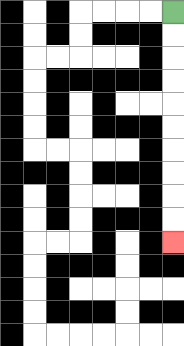{'start': '[7, 0]', 'end': '[7, 10]', 'path_directions': 'D,D,D,D,D,D,D,D,D,D', 'path_coordinates': '[[7, 0], [7, 1], [7, 2], [7, 3], [7, 4], [7, 5], [7, 6], [7, 7], [7, 8], [7, 9], [7, 10]]'}